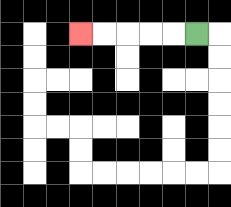{'start': '[8, 1]', 'end': '[3, 1]', 'path_directions': 'L,L,L,L,L', 'path_coordinates': '[[8, 1], [7, 1], [6, 1], [5, 1], [4, 1], [3, 1]]'}